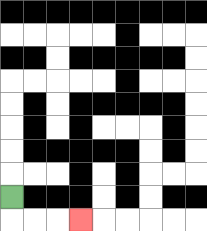{'start': '[0, 8]', 'end': '[3, 9]', 'path_directions': 'D,R,R,R', 'path_coordinates': '[[0, 8], [0, 9], [1, 9], [2, 9], [3, 9]]'}